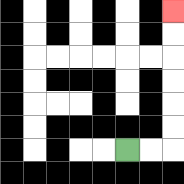{'start': '[5, 6]', 'end': '[7, 0]', 'path_directions': 'R,R,U,U,U,U,U,U', 'path_coordinates': '[[5, 6], [6, 6], [7, 6], [7, 5], [7, 4], [7, 3], [7, 2], [7, 1], [7, 0]]'}